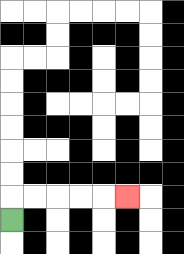{'start': '[0, 9]', 'end': '[5, 8]', 'path_directions': 'U,R,R,R,R,R', 'path_coordinates': '[[0, 9], [0, 8], [1, 8], [2, 8], [3, 8], [4, 8], [5, 8]]'}